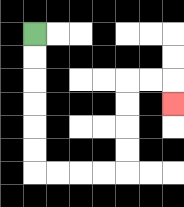{'start': '[1, 1]', 'end': '[7, 4]', 'path_directions': 'D,D,D,D,D,D,R,R,R,R,U,U,U,U,R,R,D', 'path_coordinates': '[[1, 1], [1, 2], [1, 3], [1, 4], [1, 5], [1, 6], [1, 7], [2, 7], [3, 7], [4, 7], [5, 7], [5, 6], [5, 5], [5, 4], [5, 3], [6, 3], [7, 3], [7, 4]]'}